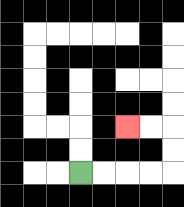{'start': '[3, 7]', 'end': '[5, 5]', 'path_directions': 'R,R,R,R,U,U,L,L', 'path_coordinates': '[[3, 7], [4, 7], [5, 7], [6, 7], [7, 7], [7, 6], [7, 5], [6, 5], [5, 5]]'}